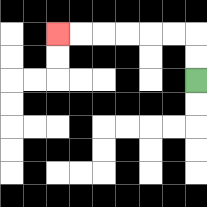{'start': '[8, 3]', 'end': '[2, 1]', 'path_directions': 'U,U,L,L,L,L,L,L', 'path_coordinates': '[[8, 3], [8, 2], [8, 1], [7, 1], [6, 1], [5, 1], [4, 1], [3, 1], [2, 1]]'}